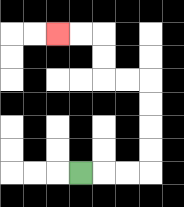{'start': '[3, 7]', 'end': '[2, 1]', 'path_directions': 'R,R,R,U,U,U,U,L,L,U,U,L,L', 'path_coordinates': '[[3, 7], [4, 7], [5, 7], [6, 7], [6, 6], [6, 5], [6, 4], [6, 3], [5, 3], [4, 3], [4, 2], [4, 1], [3, 1], [2, 1]]'}